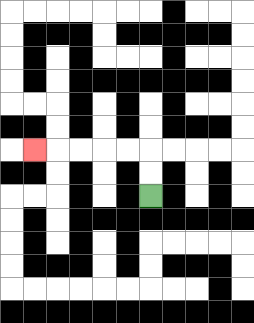{'start': '[6, 8]', 'end': '[1, 6]', 'path_directions': 'U,U,L,L,L,L,L', 'path_coordinates': '[[6, 8], [6, 7], [6, 6], [5, 6], [4, 6], [3, 6], [2, 6], [1, 6]]'}